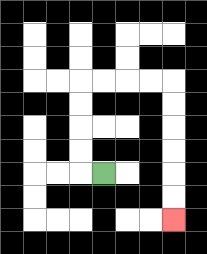{'start': '[4, 7]', 'end': '[7, 9]', 'path_directions': 'L,U,U,U,U,R,R,R,R,D,D,D,D,D,D', 'path_coordinates': '[[4, 7], [3, 7], [3, 6], [3, 5], [3, 4], [3, 3], [4, 3], [5, 3], [6, 3], [7, 3], [7, 4], [7, 5], [7, 6], [7, 7], [7, 8], [7, 9]]'}